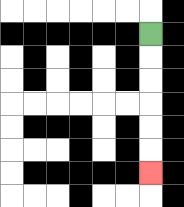{'start': '[6, 1]', 'end': '[6, 7]', 'path_directions': 'D,D,D,D,D,D', 'path_coordinates': '[[6, 1], [6, 2], [6, 3], [6, 4], [6, 5], [6, 6], [6, 7]]'}